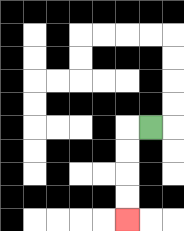{'start': '[6, 5]', 'end': '[5, 9]', 'path_directions': 'L,D,D,D,D', 'path_coordinates': '[[6, 5], [5, 5], [5, 6], [5, 7], [5, 8], [5, 9]]'}